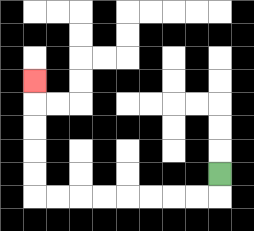{'start': '[9, 7]', 'end': '[1, 3]', 'path_directions': 'D,L,L,L,L,L,L,L,L,U,U,U,U,U', 'path_coordinates': '[[9, 7], [9, 8], [8, 8], [7, 8], [6, 8], [5, 8], [4, 8], [3, 8], [2, 8], [1, 8], [1, 7], [1, 6], [1, 5], [1, 4], [1, 3]]'}